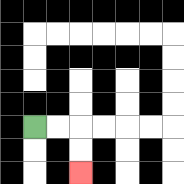{'start': '[1, 5]', 'end': '[3, 7]', 'path_directions': 'R,R,D,D', 'path_coordinates': '[[1, 5], [2, 5], [3, 5], [3, 6], [3, 7]]'}